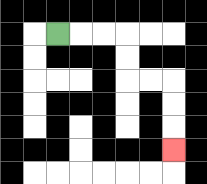{'start': '[2, 1]', 'end': '[7, 6]', 'path_directions': 'R,R,R,D,D,R,R,D,D,D', 'path_coordinates': '[[2, 1], [3, 1], [4, 1], [5, 1], [5, 2], [5, 3], [6, 3], [7, 3], [7, 4], [7, 5], [7, 6]]'}